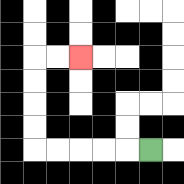{'start': '[6, 6]', 'end': '[3, 2]', 'path_directions': 'L,L,L,L,L,U,U,U,U,R,R', 'path_coordinates': '[[6, 6], [5, 6], [4, 6], [3, 6], [2, 6], [1, 6], [1, 5], [1, 4], [1, 3], [1, 2], [2, 2], [3, 2]]'}